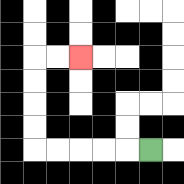{'start': '[6, 6]', 'end': '[3, 2]', 'path_directions': 'L,L,L,L,L,U,U,U,U,R,R', 'path_coordinates': '[[6, 6], [5, 6], [4, 6], [3, 6], [2, 6], [1, 6], [1, 5], [1, 4], [1, 3], [1, 2], [2, 2], [3, 2]]'}